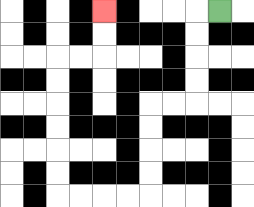{'start': '[9, 0]', 'end': '[4, 0]', 'path_directions': 'L,D,D,D,D,L,L,D,D,D,D,L,L,L,L,U,U,U,U,U,U,R,R,U,U', 'path_coordinates': '[[9, 0], [8, 0], [8, 1], [8, 2], [8, 3], [8, 4], [7, 4], [6, 4], [6, 5], [6, 6], [6, 7], [6, 8], [5, 8], [4, 8], [3, 8], [2, 8], [2, 7], [2, 6], [2, 5], [2, 4], [2, 3], [2, 2], [3, 2], [4, 2], [4, 1], [4, 0]]'}